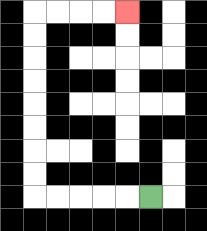{'start': '[6, 8]', 'end': '[5, 0]', 'path_directions': 'L,L,L,L,L,U,U,U,U,U,U,U,U,R,R,R,R', 'path_coordinates': '[[6, 8], [5, 8], [4, 8], [3, 8], [2, 8], [1, 8], [1, 7], [1, 6], [1, 5], [1, 4], [1, 3], [1, 2], [1, 1], [1, 0], [2, 0], [3, 0], [4, 0], [5, 0]]'}